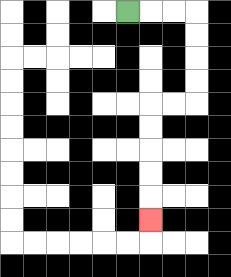{'start': '[5, 0]', 'end': '[6, 9]', 'path_directions': 'R,R,R,D,D,D,D,L,L,D,D,D,D,D', 'path_coordinates': '[[5, 0], [6, 0], [7, 0], [8, 0], [8, 1], [8, 2], [8, 3], [8, 4], [7, 4], [6, 4], [6, 5], [6, 6], [6, 7], [6, 8], [6, 9]]'}